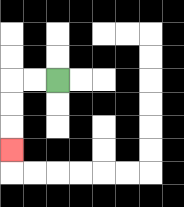{'start': '[2, 3]', 'end': '[0, 6]', 'path_directions': 'L,L,D,D,D', 'path_coordinates': '[[2, 3], [1, 3], [0, 3], [0, 4], [0, 5], [0, 6]]'}